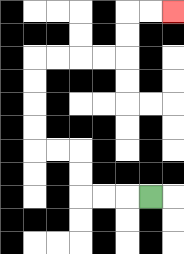{'start': '[6, 8]', 'end': '[7, 0]', 'path_directions': 'L,L,L,U,U,L,L,U,U,U,U,R,R,R,R,U,U,R,R', 'path_coordinates': '[[6, 8], [5, 8], [4, 8], [3, 8], [3, 7], [3, 6], [2, 6], [1, 6], [1, 5], [1, 4], [1, 3], [1, 2], [2, 2], [3, 2], [4, 2], [5, 2], [5, 1], [5, 0], [6, 0], [7, 0]]'}